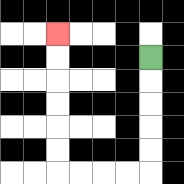{'start': '[6, 2]', 'end': '[2, 1]', 'path_directions': 'D,D,D,D,D,L,L,L,L,U,U,U,U,U,U', 'path_coordinates': '[[6, 2], [6, 3], [6, 4], [6, 5], [6, 6], [6, 7], [5, 7], [4, 7], [3, 7], [2, 7], [2, 6], [2, 5], [2, 4], [2, 3], [2, 2], [2, 1]]'}